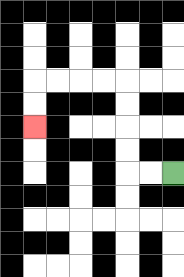{'start': '[7, 7]', 'end': '[1, 5]', 'path_directions': 'L,L,U,U,U,U,L,L,L,L,D,D', 'path_coordinates': '[[7, 7], [6, 7], [5, 7], [5, 6], [5, 5], [5, 4], [5, 3], [4, 3], [3, 3], [2, 3], [1, 3], [1, 4], [1, 5]]'}